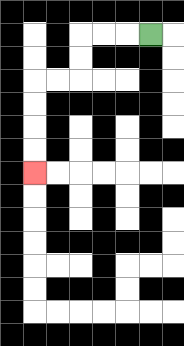{'start': '[6, 1]', 'end': '[1, 7]', 'path_directions': 'L,L,L,D,D,L,L,D,D,D,D', 'path_coordinates': '[[6, 1], [5, 1], [4, 1], [3, 1], [3, 2], [3, 3], [2, 3], [1, 3], [1, 4], [1, 5], [1, 6], [1, 7]]'}